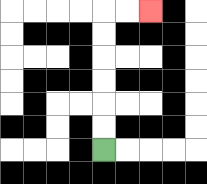{'start': '[4, 6]', 'end': '[6, 0]', 'path_directions': 'U,U,U,U,U,U,R,R', 'path_coordinates': '[[4, 6], [4, 5], [4, 4], [4, 3], [4, 2], [4, 1], [4, 0], [5, 0], [6, 0]]'}